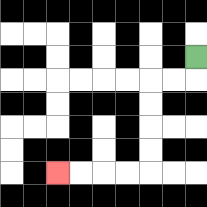{'start': '[8, 2]', 'end': '[2, 7]', 'path_directions': 'D,L,L,D,D,D,D,L,L,L,L', 'path_coordinates': '[[8, 2], [8, 3], [7, 3], [6, 3], [6, 4], [6, 5], [6, 6], [6, 7], [5, 7], [4, 7], [3, 7], [2, 7]]'}